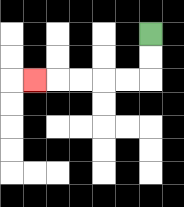{'start': '[6, 1]', 'end': '[1, 3]', 'path_directions': 'D,D,L,L,L,L,L', 'path_coordinates': '[[6, 1], [6, 2], [6, 3], [5, 3], [4, 3], [3, 3], [2, 3], [1, 3]]'}